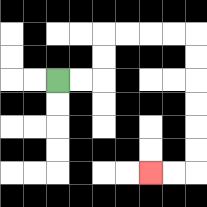{'start': '[2, 3]', 'end': '[6, 7]', 'path_directions': 'R,R,U,U,R,R,R,R,D,D,D,D,D,D,L,L', 'path_coordinates': '[[2, 3], [3, 3], [4, 3], [4, 2], [4, 1], [5, 1], [6, 1], [7, 1], [8, 1], [8, 2], [8, 3], [8, 4], [8, 5], [8, 6], [8, 7], [7, 7], [6, 7]]'}